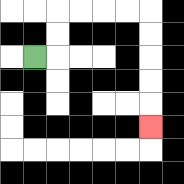{'start': '[1, 2]', 'end': '[6, 5]', 'path_directions': 'R,U,U,R,R,R,R,D,D,D,D,D', 'path_coordinates': '[[1, 2], [2, 2], [2, 1], [2, 0], [3, 0], [4, 0], [5, 0], [6, 0], [6, 1], [6, 2], [6, 3], [6, 4], [6, 5]]'}